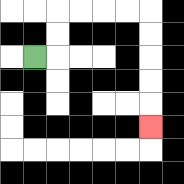{'start': '[1, 2]', 'end': '[6, 5]', 'path_directions': 'R,U,U,R,R,R,R,D,D,D,D,D', 'path_coordinates': '[[1, 2], [2, 2], [2, 1], [2, 0], [3, 0], [4, 0], [5, 0], [6, 0], [6, 1], [6, 2], [6, 3], [6, 4], [6, 5]]'}